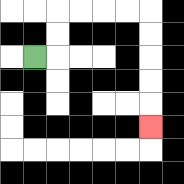{'start': '[1, 2]', 'end': '[6, 5]', 'path_directions': 'R,U,U,R,R,R,R,D,D,D,D,D', 'path_coordinates': '[[1, 2], [2, 2], [2, 1], [2, 0], [3, 0], [4, 0], [5, 0], [6, 0], [6, 1], [6, 2], [6, 3], [6, 4], [6, 5]]'}